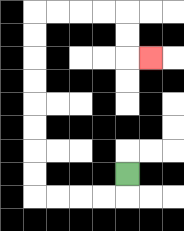{'start': '[5, 7]', 'end': '[6, 2]', 'path_directions': 'D,L,L,L,L,U,U,U,U,U,U,U,U,R,R,R,R,D,D,R', 'path_coordinates': '[[5, 7], [5, 8], [4, 8], [3, 8], [2, 8], [1, 8], [1, 7], [1, 6], [1, 5], [1, 4], [1, 3], [1, 2], [1, 1], [1, 0], [2, 0], [3, 0], [4, 0], [5, 0], [5, 1], [5, 2], [6, 2]]'}